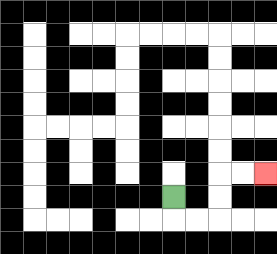{'start': '[7, 8]', 'end': '[11, 7]', 'path_directions': 'D,R,R,U,U,R,R', 'path_coordinates': '[[7, 8], [7, 9], [8, 9], [9, 9], [9, 8], [9, 7], [10, 7], [11, 7]]'}